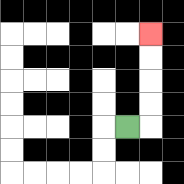{'start': '[5, 5]', 'end': '[6, 1]', 'path_directions': 'R,U,U,U,U', 'path_coordinates': '[[5, 5], [6, 5], [6, 4], [6, 3], [6, 2], [6, 1]]'}